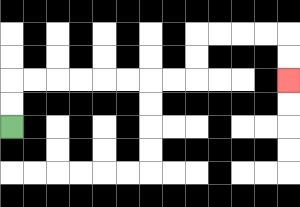{'start': '[0, 5]', 'end': '[12, 3]', 'path_directions': 'U,U,R,R,R,R,R,R,R,R,U,U,R,R,R,R,D,D', 'path_coordinates': '[[0, 5], [0, 4], [0, 3], [1, 3], [2, 3], [3, 3], [4, 3], [5, 3], [6, 3], [7, 3], [8, 3], [8, 2], [8, 1], [9, 1], [10, 1], [11, 1], [12, 1], [12, 2], [12, 3]]'}